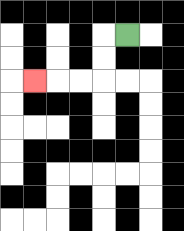{'start': '[5, 1]', 'end': '[1, 3]', 'path_directions': 'L,D,D,L,L,L', 'path_coordinates': '[[5, 1], [4, 1], [4, 2], [4, 3], [3, 3], [2, 3], [1, 3]]'}